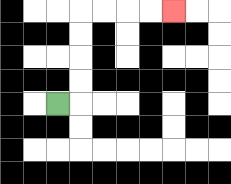{'start': '[2, 4]', 'end': '[7, 0]', 'path_directions': 'R,U,U,U,U,R,R,R,R', 'path_coordinates': '[[2, 4], [3, 4], [3, 3], [3, 2], [3, 1], [3, 0], [4, 0], [5, 0], [6, 0], [7, 0]]'}